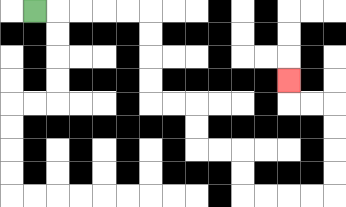{'start': '[1, 0]', 'end': '[12, 3]', 'path_directions': 'R,R,R,R,R,D,D,D,D,R,R,D,D,R,R,D,D,R,R,R,R,U,U,U,U,L,L,U', 'path_coordinates': '[[1, 0], [2, 0], [3, 0], [4, 0], [5, 0], [6, 0], [6, 1], [6, 2], [6, 3], [6, 4], [7, 4], [8, 4], [8, 5], [8, 6], [9, 6], [10, 6], [10, 7], [10, 8], [11, 8], [12, 8], [13, 8], [14, 8], [14, 7], [14, 6], [14, 5], [14, 4], [13, 4], [12, 4], [12, 3]]'}